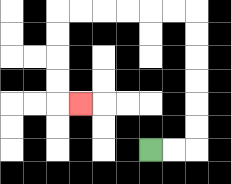{'start': '[6, 6]', 'end': '[3, 4]', 'path_directions': 'R,R,U,U,U,U,U,U,L,L,L,L,L,L,D,D,D,D,R', 'path_coordinates': '[[6, 6], [7, 6], [8, 6], [8, 5], [8, 4], [8, 3], [8, 2], [8, 1], [8, 0], [7, 0], [6, 0], [5, 0], [4, 0], [3, 0], [2, 0], [2, 1], [2, 2], [2, 3], [2, 4], [3, 4]]'}